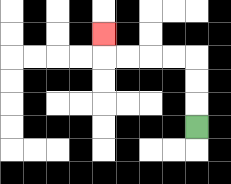{'start': '[8, 5]', 'end': '[4, 1]', 'path_directions': 'U,U,U,L,L,L,L,U', 'path_coordinates': '[[8, 5], [8, 4], [8, 3], [8, 2], [7, 2], [6, 2], [5, 2], [4, 2], [4, 1]]'}